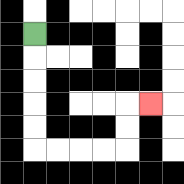{'start': '[1, 1]', 'end': '[6, 4]', 'path_directions': 'D,D,D,D,D,R,R,R,R,U,U,R', 'path_coordinates': '[[1, 1], [1, 2], [1, 3], [1, 4], [1, 5], [1, 6], [2, 6], [3, 6], [4, 6], [5, 6], [5, 5], [5, 4], [6, 4]]'}